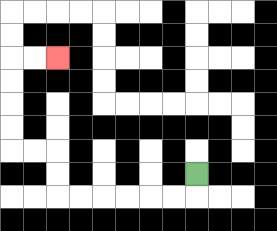{'start': '[8, 7]', 'end': '[2, 2]', 'path_directions': 'D,L,L,L,L,L,L,U,U,L,L,U,U,U,U,R,R', 'path_coordinates': '[[8, 7], [8, 8], [7, 8], [6, 8], [5, 8], [4, 8], [3, 8], [2, 8], [2, 7], [2, 6], [1, 6], [0, 6], [0, 5], [0, 4], [0, 3], [0, 2], [1, 2], [2, 2]]'}